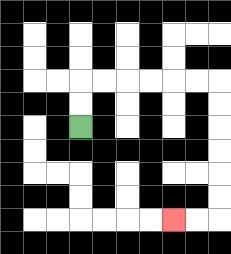{'start': '[3, 5]', 'end': '[7, 9]', 'path_directions': 'U,U,R,R,R,R,R,R,D,D,D,D,D,D,L,L', 'path_coordinates': '[[3, 5], [3, 4], [3, 3], [4, 3], [5, 3], [6, 3], [7, 3], [8, 3], [9, 3], [9, 4], [9, 5], [9, 6], [9, 7], [9, 8], [9, 9], [8, 9], [7, 9]]'}